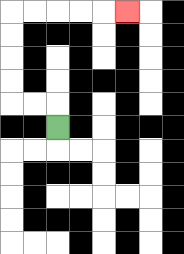{'start': '[2, 5]', 'end': '[5, 0]', 'path_directions': 'U,L,L,U,U,U,U,R,R,R,R,R', 'path_coordinates': '[[2, 5], [2, 4], [1, 4], [0, 4], [0, 3], [0, 2], [0, 1], [0, 0], [1, 0], [2, 0], [3, 0], [4, 0], [5, 0]]'}